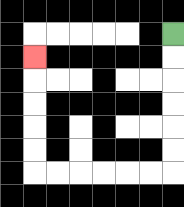{'start': '[7, 1]', 'end': '[1, 2]', 'path_directions': 'D,D,D,D,D,D,L,L,L,L,L,L,U,U,U,U,U', 'path_coordinates': '[[7, 1], [7, 2], [7, 3], [7, 4], [7, 5], [7, 6], [7, 7], [6, 7], [5, 7], [4, 7], [3, 7], [2, 7], [1, 7], [1, 6], [1, 5], [1, 4], [1, 3], [1, 2]]'}